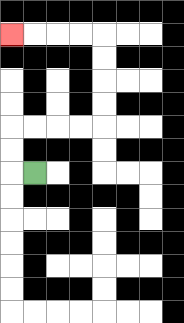{'start': '[1, 7]', 'end': '[0, 1]', 'path_directions': 'L,U,U,R,R,R,R,U,U,U,U,L,L,L,L', 'path_coordinates': '[[1, 7], [0, 7], [0, 6], [0, 5], [1, 5], [2, 5], [3, 5], [4, 5], [4, 4], [4, 3], [4, 2], [4, 1], [3, 1], [2, 1], [1, 1], [0, 1]]'}